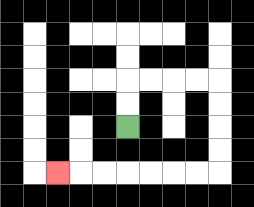{'start': '[5, 5]', 'end': '[2, 7]', 'path_directions': 'U,U,R,R,R,R,D,D,D,D,L,L,L,L,L,L,L', 'path_coordinates': '[[5, 5], [5, 4], [5, 3], [6, 3], [7, 3], [8, 3], [9, 3], [9, 4], [9, 5], [9, 6], [9, 7], [8, 7], [7, 7], [6, 7], [5, 7], [4, 7], [3, 7], [2, 7]]'}